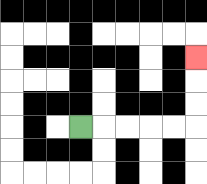{'start': '[3, 5]', 'end': '[8, 2]', 'path_directions': 'R,R,R,R,R,U,U,U', 'path_coordinates': '[[3, 5], [4, 5], [5, 5], [6, 5], [7, 5], [8, 5], [8, 4], [8, 3], [8, 2]]'}